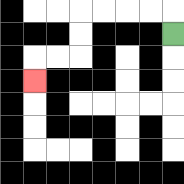{'start': '[7, 1]', 'end': '[1, 3]', 'path_directions': 'U,L,L,L,L,D,D,L,L,D', 'path_coordinates': '[[7, 1], [7, 0], [6, 0], [5, 0], [4, 0], [3, 0], [3, 1], [3, 2], [2, 2], [1, 2], [1, 3]]'}